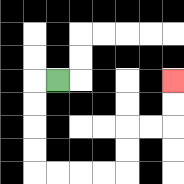{'start': '[2, 3]', 'end': '[7, 3]', 'path_directions': 'L,D,D,D,D,R,R,R,R,U,U,R,R,U,U', 'path_coordinates': '[[2, 3], [1, 3], [1, 4], [1, 5], [1, 6], [1, 7], [2, 7], [3, 7], [4, 7], [5, 7], [5, 6], [5, 5], [6, 5], [7, 5], [7, 4], [7, 3]]'}